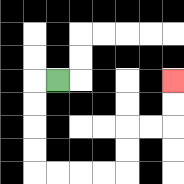{'start': '[2, 3]', 'end': '[7, 3]', 'path_directions': 'L,D,D,D,D,R,R,R,R,U,U,R,R,U,U', 'path_coordinates': '[[2, 3], [1, 3], [1, 4], [1, 5], [1, 6], [1, 7], [2, 7], [3, 7], [4, 7], [5, 7], [5, 6], [5, 5], [6, 5], [7, 5], [7, 4], [7, 3]]'}